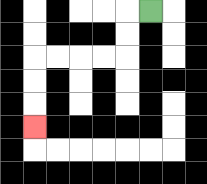{'start': '[6, 0]', 'end': '[1, 5]', 'path_directions': 'L,D,D,L,L,L,L,D,D,D', 'path_coordinates': '[[6, 0], [5, 0], [5, 1], [5, 2], [4, 2], [3, 2], [2, 2], [1, 2], [1, 3], [1, 4], [1, 5]]'}